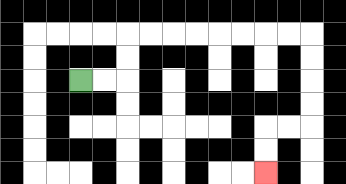{'start': '[3, 3]', 'end': '[11, 7]', 'path_directions': 'R,R,U,U,R,R,R,R,R,R,R,R,D,D,D,D,L,L,D,D', 'path_coordinates': '[[3, 3], [4, 3], [5, 3], [5, 2], [5, 1], [6, 1], [7, 1], [8, 1], [9, 1], [10, 1], [11, 1], [12, 1], [13, 1], [13, 2], [13, 3], [13, 4], [13, 5], [12, 5], [11, 5], [11, 6], [11, 7]]'}